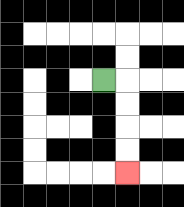{'start': '[4, 3]', 'end': '[5, 7]', 'path_directions': 'R,D,D,D,D', 'path_coordinates': '[[4, 3], [5, 3], [5, 4], [5, 5], [5, 6], [5, 7]]'}